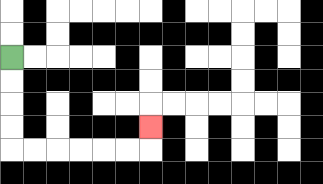{'start': '[0, 2]', 'end': '[6, 5]', 'path_directions': 'D,D,D,D,R,R,R,R,R,R,U', 'path_coordinates': '[[0, 2], [0, 3], [0, 4], [0, 5], [0, 6], [1, 6], [2, 6], [3, 6], [4, 6], [5, 6], [6, 6], [6, 5]]'}